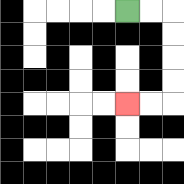{'start': '[5, 0]', 'end': '[5, 4]', 'path_directions': 'R,R,D,D,D,D,L,L', 'path_coordinates': '[[5, 0], [6, 0], [7, 0], [7, 1], [7, 2], [7, 3], [7, 4], [6, 4], [5, 4]]'}